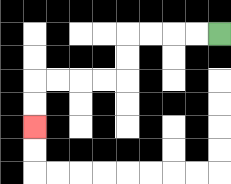{'start': '[9, 1]', 'end': '[1, 5]', 'path_directions': 'L,L,L,L,D,D,L,L,L,L,D,D', 'path_coordinates': '[[9, 1], [8, 1], [7, 1], [6, 1], [5, 1], [5, 2], [5, 3], [4, 3], [3, 3], [2, 3], [1, 3], [1, 4], [1, 5]]'}